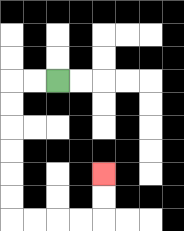{'start': '[2, 3]', 'end': '[4, 7]', 'path_directions': 'L,L,D,D,D,D,D,D,R,R,R,R,U,U', 'path_coordinates': '[[2, 3], [1, 3], [0, 3], [0, 4], [0, 5], [0, 6], [0, 7], [0, 8], [0, 9], [1, 9], [2, 9], [3, 9], [4, 9], [4, 8], [4, 7]]'}